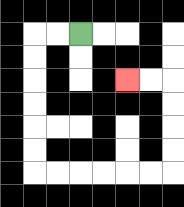{'start': '[3, 1]', 'end': '[5, 3]', 'path_directions': 'L,L,D,D,D,D,D,D,R,R,R,R,R,R,U,U,U,U,L,L', 'path_coordinates': '[[3, 1], [2, 1], [1, 1], [1, 2], [1, 3], [1, 4], [1, 5], [1, 6], [1, 7], [2, 7], [3, 7], [4, 7], [5, 7], [6, 7], [7, 7], [7, 6], [7, 5], [7, 4], [7, 3], [6, 3], [5, 3]]'}